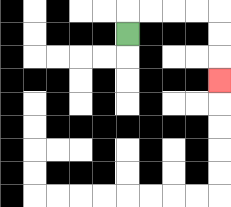{'start': '[5, 1]', 'end': '[9, 3]', 'path_directions': 'U,R,R,R,R,D,D,D', 'path_coordinates': '[[5, 1], [5, 0], [6, 0], [7, 0], [8, 0], [9, 0], [9, 1], [9, 2], [9, 3]]'}